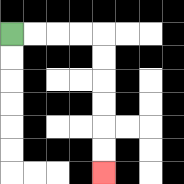{'start': '[0, 1]', 'end': '[4, 7]', 'path_directions': 'R,R,R,R,D,D,D,D,D,D', 'path_coordinates': '[[0, 1], [1, 1], [2, 1], [3, 1], [4, 1], [4, 2], [4, 3], [4, 4], [4, 5], [4, 6], [4, 7]]'}